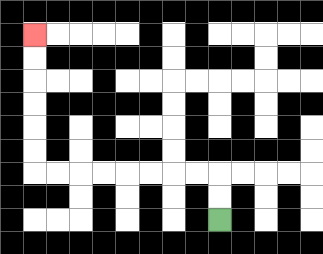{'start': '[9, 9]', 'end': '[1, 1]', 'path_directions': 'U,U,L,L,L,L,L,L,L,L,U,U,U,U,U,U', 'path_coordinates': '[[9, 9], [9, 8], [9, 7], [8, 7], [7, 7], [6, 7], [5, 7], [4, 7], [3, 7], [2, 7], [1, 7], [1, 6], [1, 5], [1, 4], [1, 3], [1, 2], [1, 1]]'}